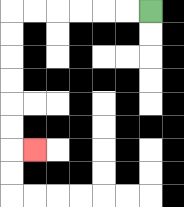{'start': '[6, 0]', 'end': '[1, 6]', 'path_directions': 'L,L,L,L,L,L,D,D,D,D,D,D,R', 'path_coordinates': '[[6, 0], [5, 0], [4, 0], [3, 0], [2, 0], [1, 0], [0, 0], [0, 1], [0, 2], [0, 3], [0, 4], [0, 5], [0, 6], [1, 6]]'}